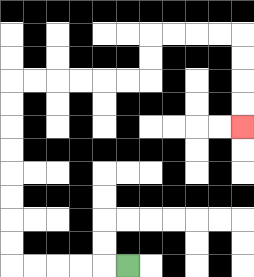{'start': '[5, 11]', 'end': '[10, 5]', 'path_directions': 'L,L,L,L,L,U,U,U,U,U,U,U,U,R,R,R,R,R,R,U,U,R,R,R,R,D,D,D,D', 'path_coordinates': '[[5, 11], [4, 11], [3, 11], [2, 11], [1, 11], [0, 11], [0, 10], [0, 9], [0, 8], [0, 7], [0, 6], [0, 5], [0, 4], [0, 3], [1, 3], [2, 3], [3, 3], [4, 3], [5, 3], [6, 3], [6, 2], [6, 1], [7, 1], [8, 1], [9, 1], [10, 1], [10, 2], [10, 3], [10, 4], [10, 5]]'}